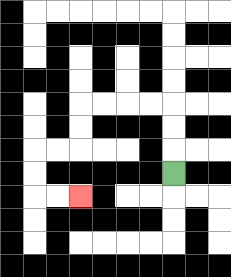{'start': '[7, 7]', 'end': '[3, 8]', 'path_directions': 'U,U,U,L,L,L,L,D,D,L,L,D,D,R,R', 'path_coordinates': '[[7, 7], [7, 6], [7, 5], [7, 4], [6, 4], [5, 4], [4, 4], [3, 4], [3, 5], [3, 6], [2, 6], [1, 6], [1, 7], [1, 8], [2, 8], [3, 8]]'}